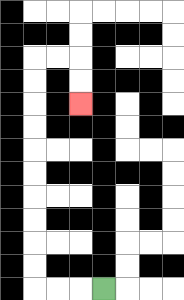{'start': '[4, 12]', 'end': '[3, 4]', 'path_directions': 'L,L,L,U,U,U,U,U,U,U,U,U,U,R,R,D,D', 'path_coordinates': '[[4, 12], [3, 12], [2, 12], [1, 12], [1, 11], [1, 10], [1, 9], [1, 8], [1, 7], [1, 6], [1, 5], [1, 4], [1, 3], [1, 2], [2, 2], [3, 2], [3, 3], [3, 4]]'}